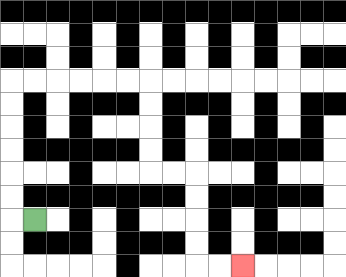{'start': '[1, 9]', 'end': '[10, 11]', 'path_directions': 'L,U,U,U,U,U,U,R,R,R,R,R,R,D,D,D,D,R,R,D,D,D,D,R,R', 'path_coordinates': '[[1, 9], [0, 9], [0, 8], [0, 7], [0, 6], [0, 5], [0, 4], [0, 3], [1, 3], [2, 3], [3, 3], [4, 3], [5, 3], [6, 3], [6, 4], [6, 5], [6, 6], [6, 7], [7, 7], [8, 7], [8, 8], [8, 9], [8, 10], [8, 11], [9, 11], [10, 11]]'}